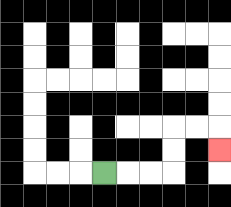{'start': '[4, 7]', 'end': '[9, 6]', 'path_directions': 'R,R,R,U,U,R,R,D', 'path_coordinates': '[[4, 7], [5, 7], [6, 7], [7, 7], [7, 6], [7, 5], [8, 5], [9, 5], [9, 6]]'}